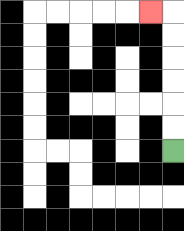{'start': '[7, 6]', 'end': '[6, 0]', 'path_directions': 'U,U,U,U,U,U,L', 'path_coordinates': '[[7, 6], [7, 5], [7, 4], [7, 3], [7, 2], [7, 1], [7, 0], [6, 0]]'}